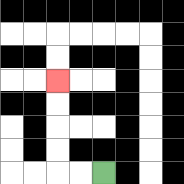{'start': '[4, 7]', 'end': '[2, 3]', 'path_directions': 'L,L,U,U,U,U', 'path_coordinates': '[[4, 7], [3, 7], [2, 7], [2, 6], [2, 5], [2, 4], [2, 3]]'}